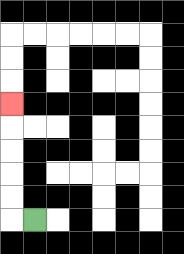{'start': '[1, 9]', 'end': '[0, 4]', 'path_directions': 'L,U,U,U,U,U', 'path_coordinates': '[[1, 9], [0, 9], [0, 8], [0, 7], [0, 6], [0, 5], [0, 4]]'}